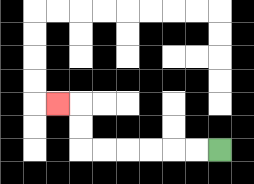{'start': '[9, 6]', 'end': '[2, 4]', 'path_directions': 'L,L,L,L,L,L,U,U,L', 'path_coordinates': '[[9, 6], [8, 6], [7, 6], [6, 6], [5, 6], [4, 6], [3, 6], [3, 5], [3, 4], [2, 4]]'}